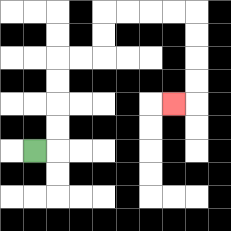{'start': '[1, 6]', 'end': '[7, 4]', 'path_directions': 'R,U,U,U,U,R,R,U,U,R,R,R,R,D,D,D,D,L', 'path_coordinates': '[[1, 6], [2, 6], [2, 5], [2, 4], [2, 3], [2, 2], [3, 2], [4, 2], [4, 1], [4, 0], [5, 0], [6, 0], [7, 0], [8, 0], [8, 1], [8, 2], [8, 3], [8, 4], [7, 4]]'}